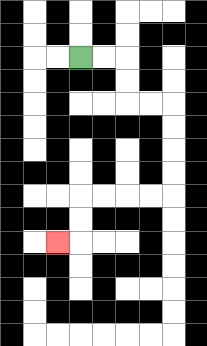{'start': '[3, 2]', 'end': '[2, 10]', 'path_directions': 'R,R,D,D,R,R,D,D,D,D,L,L,L,L,D,D,L', 'path_coordinates': '[[3, 2], [4, 2], [5, 2], [5, 3], [5, 4], [6, 4], [7, 4], [7, 5], [7, 6], [7, 7], [7, 8], [6, 8], [5, 8], [4, 8], [3, 8], [3, 9], [3, 10], [2, 10]]'}